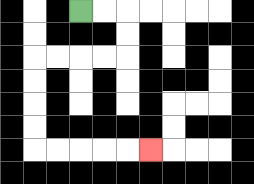{'start': '[3, 0]', 'end': '[6, 6]', 'path_directions': 'R,R,D,D,L,L,L,L,D,D,D,D,R,R,R,R,R', 'path_coordinates': '[[3, 0], [4, 0], [5, 0], [5, 1], [5, 2], [4, 2], [3, 2], [2, 2], [1, 2], [1, 3], [1, 4], [1, 5], [1, 6], [2, 6], [3, 6], [4, 6], [5, 6], [6, 6]]'}